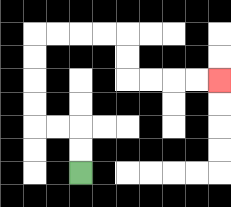{'start': '[3, 7]', 'end': '[9, 3]', 'path_directions': 'U,U,L,L,U,U,U,U,R,R,R,R,D,D,R,R,R,R', 'path_coordinates': '[[3, 7], [3, 6], [3, 5], [2, 5], [1, 5], [1, 4], [1, 3], [1, 2], [1, 1], [2, 1], [3, 1], [4, 1], [5, 1], [5, 2], [5, 3], [6, 3], [7, 3], [8, 3], [9, 3]]'}